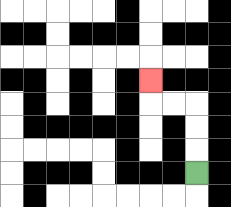{'start': '[8, 7]', 'end': '[6, 3]', 'path_directions': 'U,U,U,L,L,U', 'path_coordinates': '[[8, 7], [8, 6], [8, 5], [8, 4], [7, 4], [6, 4], [6, 3]]'}